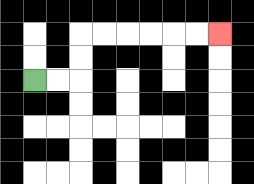{'start': '[1, 3]', 'end': '[9, 1]', 'path_directions': 'R,R,U,U,R,R,R,R,R,R', 'path_coordinates': '[[1, 3], [2, 3], [3, 3], [3, 2], [3, 1], [4, 1], [5, 1], [6, 1], [7, 1], [8, 1], [9, 1]]'}